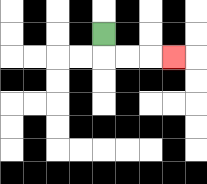{'start': '[4, 1]', 'end': '[7, 2]', 'path_directions': 'D,R,R,R', 'path_coordinates': '[[4, 1], [4, 2], [5, 2], [6, 2], [7, 2]]'}